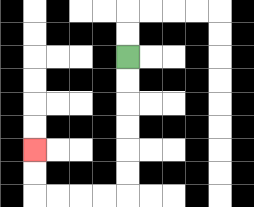{'start': '[5, 2]', 'end': '[1, 6]', 'path_directions': 'D,D,D,D,D,D,L,L,L,L,U,U', 'path_coordinates': '[[5, 2], [5, 3], [5, 4], [5, 5], [5, 6], [5, 7], [5, 8], [4, 8], [3, 8], [2, 8], [1, 8], [1, 7], [1, 6]]'}